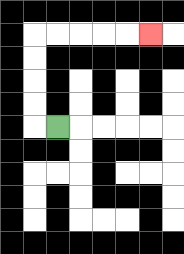{'start': '[2, 5]', 'end': '[6, 1]', 'path_directions': 'L,U,U,U,U,R,R,R,R,R', 'path_coordinates': '[[2, 5], [1, 5], [1, 4], [1, 3], [1, 2], [1, 1], [2, 1], [3, 1], [4, 1], [5, 1], [6, 1]]'}